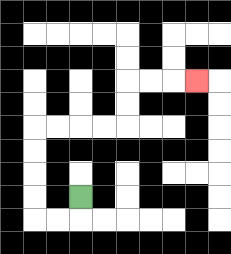{'start': '[3, 8]', 'end': '[8, 3]', 'path_directions': 'D,L,L,U,U,U,U,R,R,R,R,U,U,R,R,R', 'path_coordinates': '[[3, 8], [3, 9], [2, 9], [1, 9], [1, 8], [1, 7], [1, 6], [1, 5], [2, 5], [3, 5], [4, 5], [5, 5], [5, 4], [5, 3], [6, 3], [7, 3], [8, 3]]'}